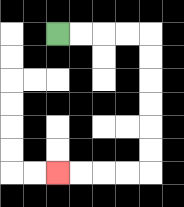{'start': '[2, 1]', 'end': '[2, 7]', 'path_directions': 'R,R,R,R,D,D,D,D,D,D,L,L,L,L', 'path_coordinates': '[[2, 1], [3, 1], [4, 1], [5, 1], [6, 1], [6, 2], [6, 3], [6, 4], [6, 5], [6, 6], [6, 7], [5, 7], [4, 7], [3, 7], [2, 7]]'}